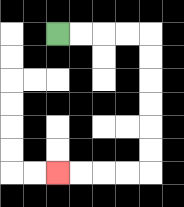{'start': '[2, 1]', 'end': '[2, 7]', 'path_directions': 'R,R,R,R,D,D,D,D,D,D,L,L,L,L', 'path_coordinates': '[[2, 1], [3, 1], [4, 1], [5, 1], [6, 1], [6, 2], [6, 3], [6, 4], [6, 5], [6, 6], [6, 7], [5, 7], [4, 7], [3, 7], [2, 7]]'}